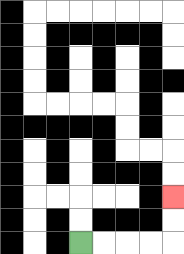{'start': '[3, 10]', 'end': '[7, 8]', 'path_directions': 'R,R,R,R,U,U', 'path_coordinates': '[[3, 10], [4, 10], [5, 10], [6, 10], [7, 10], [7, 9], [7, 8]]'}